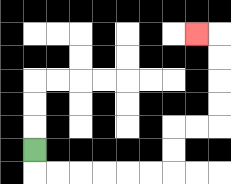{'start': '[1, 6]', 'end': '[8, 1]', 'path_directions': 'D,R,R,R,R,R,R,U,U,R,R,U,U,U,U,L', 'path_coordinates': '[[1, 6], [1, 7], [2, 7], [3, 7], [4, 7], [5, 7], [6, 7], [7, 7], [7, 6], [7, 5], [8, 5], [9, 5], [9, 4], [9, 3], [9, 2], [9, 1], [8, 1]]'}